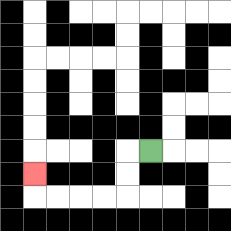{'start': '[6, 6]', 'end': '[1, 7]', 'path_directions': 'L,D,D,L,L,L,L,U', 'path_coordinates': '[[6, 6], [5, 6], [5, 7], [5, 8], [4, 8], [3, 8], [2, 8], [1, 8], [1, 7]]'}